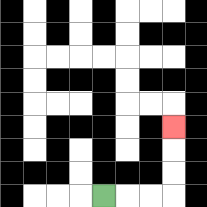{'start': '[4, 8]', 'end': '[7, 5]', 'path_directions': 'R,R,R,U,U,U', 'path_coordinates': '[[4, 8], [5, 8], [6, 8], [7, 8], [7, 7], [7, 6], [7, 5]]'}